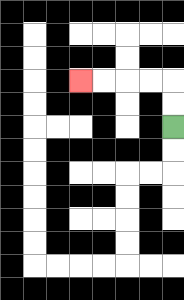{'start': '[7, 5]', 'end': '[3, 3]', 'path_directions': 'U,U,L,L,L,L', 'path_coordinates': '[[7, 5], [7, 4], [7, 3], [6, 3], [5, 3], [4, 3], [3, 3]]'}